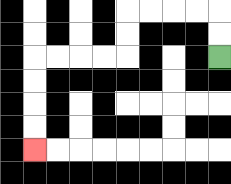{'start': '[9, 2]', 'end': '[1, 6]', 'path_directions': 'U,U,L,L,L,L,D,D,L,L,L,L,D,D,D,D', 'path_coordinates': '[[9, 2], [9, 1], [9, 0], [8, 0], [7, 0], [6, 0], [5, 0], [5, 1], [5, 2], [4, 2], [3, 2], [2, 2], [1, 2], [1, 3], [1, 4], [1, 5], [1, 6]]'}